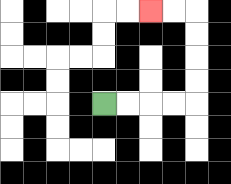{'start': '[4, 4]', 'end': '[6, 0]', 'path_directions': 'R,R,R,R,U,U,U,U,L,L', 'path_coordinates': '[[4, 4], [5, 4], [6, 4], [7, 4], [8, 4], [8, 3], [8, 2], [8, 1], [8, 0], [7, 0], [6, 0]]'}